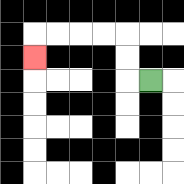{'start': '[6, 3]', 'end': '[1, 2]', 'path_directions': 'L,U,U,L,L,L,L,D', 'path_coordinates': '[[6, 3], [5, 3], [5, 2], [5, 1], [4, 1], [3, 1], [2, 1], [1, 1], [1, 2]]'}